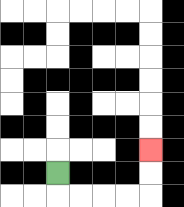{'start': '[2, 7]', 'end': '[6, 6]', 'path_directions': 'D,R,R,R,R,U,U', 'path_coordinates': '[[2, 7], [2, 8], [3, 8], [4, 8], [5, 8], [6, 8], [6, 7], [6, 6]]'}